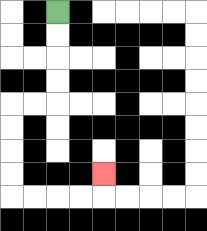{'start': '[2, 0]', 'end': '[4, 7]', 'path_directions': 'D,D,D,D,L,L,D,D,D,D,R,R,R,R,U', 'path_coordinates': '[[2, 0], [2, 1], [2, 2], [2, 3], [2, 4], [1, 4], [0, 4], [0, 5], [0, 6], [0, 7], [0, 8], [1, 8], [2, 8], [3, 8], [4, 8], [4, 7]]'}